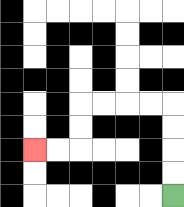{'start': '[7, 8]', 'end': '[1, 6]', 'path_directions': 'U,U,U,U,L,L,L,L,D,D,L,L', 'path_coordinates': '[[7, 8], [7, 7], [7, 6], [7, 5], [7, 4], [6, 4], [5, 4], [4, 4], [3, 4], [3, 5], [3, 6], [2, 6], [1, 6]]'}